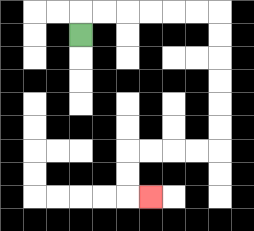{'start': '[3, 1]', 'end': '[6, 8]', 'path_directions': 'U,R,R,R,R,R,R,D,D,D,D,D,D,L,L,L,L,D,D,R', 'path_coordinates': '[[3, 1], [3, 0], [4, 0], [5, 0], [6, 0], [7, 0], [8, 0], [9, 0], [9, 1], [9, 2], [9, 3], [9, 4], [9, 5], [9, 6], [8, 6], [7, 6], [6, 6], [5, 6], [5, 7], [5, 8], [6, 8]]'}